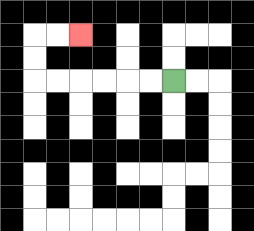{'start': '[7, 3]', 'end': '[3, 1]', 'path_directions': 'L,L,L,L,L,L,U,U,R,R', 'path_coordinates': '[[7, 3], [6, 3], [5, 3], [4, 3], [3, 3], [2, 3], [1, 3], [1, 2], [1, 1], [2, 1], [3, 1]]'}